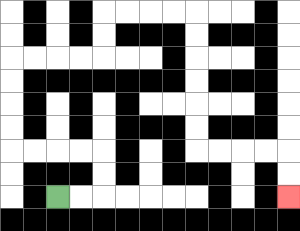{'start': '[2, 8]', 'end': '[12, 8]', 'path_directions': 'R,R,U,U,L,L,L,L,U,U,U,U,R,R,R,R,U,U,R,R,R,R,D,D,D,D,D,D,R,R,R,R,D,D', 'path_coordinates': '[[2, 8], [3, 8], [4, 8], [4, 7], [4, 6], [3, 6], [2, 6], [1, 6], [0, 6], [0, 5], [0, 4], [0, 3], [0, 2], [1, 2], [2, 2], [3, 2], [4, 2], [4, 1], [4, 0], [5, 0], [6, 0], [7, 0], [8, 0], [8, 1], [8, 2], [8, 3], [8, 4], [8, 5], [8, 6], [9, 6], [10, 6], [11, 6], [12, 6], [12, 7], [12, 8]]'}